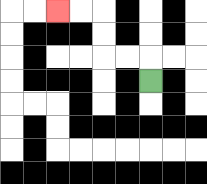{'start': '[6, 3]', 'end': '[2, 0]', 'path_directions': 'U,L,L,U,U,L,L', 'path_coordinates': '[[6, 3], [6, 2], [5, 2], [4, 2], [4, 1], [4, 0], [3, 0], [2, 0]]'}